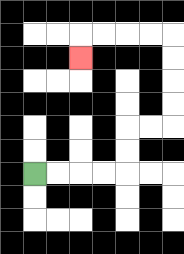{'start': '[1, 7]', 'end': '[3, 2]', 'path_directions': 'R,R,R,R,U,U,R,R,U,U,U,U,L,L,L,L,D', 'path_coordinates': '[[1, 7], [2, 7], [3, 7], [4, 7], [5, 7], [5, 6], [5, 5], [6, 5], [7, 5], [7, 4], [7, 3], [7, 2], [7, 1], [6, 1], [5, 1], [4, 1], [3, 1], [3, 2]]'}